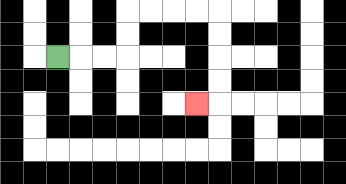{'start': '[2, 2]', 'end': '[8, 4]', 'path_directions': 'R,R,R,U,U,R,R,R,R,D,D,D,D,L', 'path_coordinates': '[[2, 2], [3, 2], [4, 2], [5, 2], [5, 1], [5, 0], [6, 0], [7, 0], [8, 0], [9, 0], [9, 1], [9, 2], [9, 3], [9, 4], [8, 4]]'}